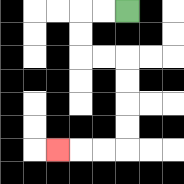{'start': '[5, 0]', 'end': '[2, 6]', 'path_directions': 'L,L,D,D,R,R,D,D,D,D,L,L,L', 'path_coordinates': '[[5, 0], [4, 0], [3, 0], [3, 1], [3, 2], [4, 2], [5, 2], [5, 3], [5, 4], [5, 5], [5, 6], [4, 6], [3, 6], [2, 6]]'}